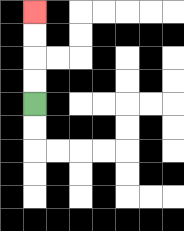{'start': '[1, 4]', 'end': '[1, 0]', 'path_directions': 'U,U,U,U', 'path_coordinates': '[[1, 4], [1, 3], [1, 2], [1, 1], [1, 0]]'}